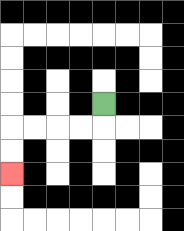{'start': '[4, 4]', 'end': '[0, 7]', 'path_directions': 'D,L,L,L,L,D,D', 'path_coordinates': '[[4, 4], [4, 5], [3, 5], [2, 5], [1, 5], [0, 5], [0, 6], [0, 7]]'}